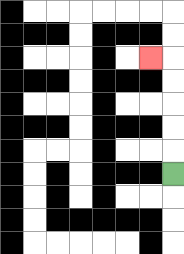{'start': '[7, 7]', 'end': '[6, 2]', 'path_directions': 'U,U,U,U,U,L', 'path_coordinates': '[[7, 7], [7, 6], [7, 5], [7, 4], [7, 3], [7, 2], [6, 2]]'}